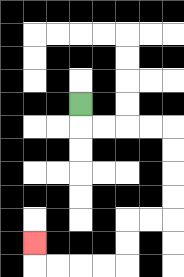{'start': '[3, 4]', 'end': '[1, 10]', 'path_directions': 'D,R,R,R,R,D,D,D,D,L,L,D,D,L,L,L,L,U', 'path_coordinates': '[[3, 4], [3, 5], [4, 5], [5, 5], [6, 5], [7, 5], [7, 6], [7, 7], [7, 8], [7, 9], [6, 9], [5, 9], [5, 10], [5, 11], [4, 11], [3, 11], [2, 11], [1, 11], [1, 10]]'}